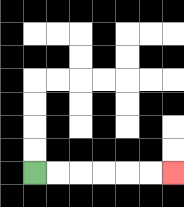{'start': '[1, 7]', 'end': '[7, 7]', 'path_directions': 'R,R,R,R,R,R', 'path_coordinates': '[[1, 7], [2, 7], [3, 7], [4, 7], [5, 7], [6, 7], [7, 7]]'}